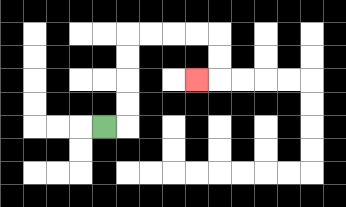{'start': '[4, 5]', 'end': '[8, 3]', 'path_directions': 'R,U,U,U,U,R,R,R,R,D,D,L', 'path_coordinates': '[[4, 5], [5, 5], [5, 4], [5, 3], [5, 2], [5, 1], [6, 1], [7, 1], [8, 1], [9, 1], [9, 2], [9, 3], [8, 3]]'}